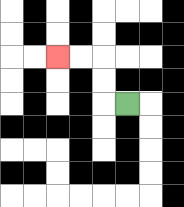{'start': '[5, 4]', 'end': '[2, 2]', 'path_directions': 'L,U,U,L,L', 'path_coordinates': '[[5, 4], [4, 4], [4, 3], [4, 2], [3, 2], [2, 2]]'}